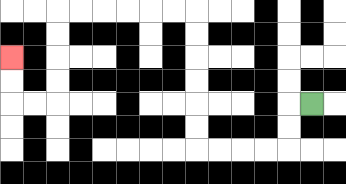{'start': '[13, 4]', 'end': '[0, 2]', 'path_directions': 'L,D,D,L,L,L,L,U,U,U,U,U,U,L,L,L,L,L,L,D,D,D,D,L,L,U,U', 'path_coordinates': '[[13, 4], [12, 4], [12, 5], [12, 6], [11, 6], [10, 6], [9, 6], [8, 6], [8, 5], [8, 4], [8, 3], [8, 2], [8, 1], [8, 0], [7, 0], [6, 0], [5, 0], [4, 0], [3, 0], [2, 0], [2, 1], [2, 2], [2, 3], [2, 4], [1, 4], [0, 4], [0, 3], [0, 2]]'}